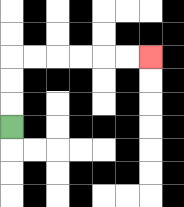{'start': '[0, 5]', 'end': '[6, 2]', 'path_directions': 'U,U,U,R,R,R,R,R,R', 'path_coordinates': '[[0, 5], [0, 4], [0, 3], [0, 2], [1, 2], [2, 2], [3, 2], [4, 2], [5, 2], [6, 2]]'}